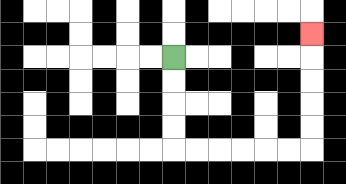{'start': '[7, 2]', 'end': '[13, 1]', 'path_directions': 'D,D,D,D,R,R,R,R,R,R,U,U,U,U,U', 'path_coordinates': '[[7, 2], [7, 3], [7, 4], [7, 5], [7, 6], [8, 6], [9, 6], [10, 6], [11, 6], [12, 6], [13, 6], [13, 5], [13, 4], [13, 3], [13, 2], [13, 1]]'}